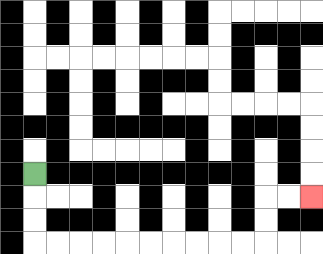{'start': '[1, 7]', 'end': '[13, 8]', 'path_directions': 'D,D,D,R,R,R,R,R,R,R,R,R,R,U,U,R,R', 'path_coordinates': '[[1, 7], [1, 8], [1, 9], [1, 10], [2, 10], [3, 10], [4, 10], [5, 10], [6, 10], [7, 10], [8, 10], [9, 10], [10, 10], [11, 10], [11, 9], [11, 8], [12, 8], [13, 8]]'}